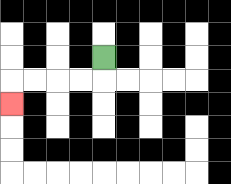{'start': '[4, 2]', 'end': '[0, 4]', 'path_directions': 'D,L,L,L,L,D', 'path_coordinates': '[[4, 2], [4, 3], [3, 3], [2, 3], [1, 3], [0, 3], [0, 4]]'}